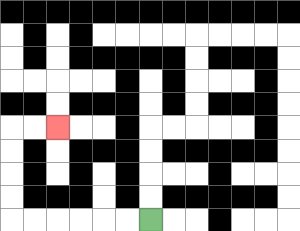{'start': '[6, 9]', 'end': '[2, 5]', 'path_directions': 'L,L,L,L,L,L,U,U,U,U,R,R', 'path_coordinates': '[[6, 9], [5, 9], [4, 9], [3, 9], [2, 9], [1, 9], [0, 9], [0, 8], [0, 7], [0, 6], [0, 5], [1, 5], [2, 5]]'}